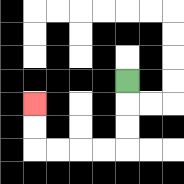{'start': '[5, 3]', 'end': '[1, 4]', 'path_directions': 'D,D,D,L,L,L,L,U,U', 'path_coordinates': '[[5, 3], [5, 4], [5, 5], [5, 6], [4, 6], [3, 6], [2, 6], [1, 6], [1, 5], [1, 4]]'}